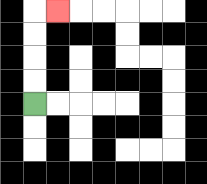{'start': '[1, 4]', 'end': '[2, 0]', 'path_directions': 'U,U,U,U,R', 'path_coordinates': '[[1, 4], [1, 3], [1, 2], [1, 1], [1, 0], [2, 0]]'}